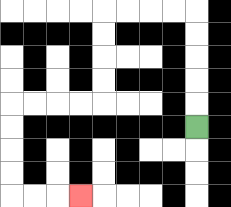{'start': '[8, 5]', 'end': '[3, 8]', 'path_directions': 'U,U,U,U,U,L,L,L,L,D,D,D,D,L,L,L,L,D,D,D,D,R,R,R', 'path_coordinates': '[[8, 5], [8, 4], [8, 3], [8, 2], [8, 1], [8, 0], [7, 0], [6, 0], [5, 0], [4, 0], [4, 1], [4, 2], [4, 3], [4, 4], [3, 4], [2, 4], [1, 4], [0, 4], [0, 5], [0, 6], [0, 7], [0, 8], [1, 8], [2, 8], [3, 8]]'}